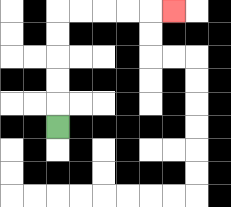{'start': '[2, 5]', 'end': '[7, 0]', 'path_directions': 'U,U,U,U,U,R,R,R,R,R', 'path_coordinates': '[[2, 5], [2, 4], [2, 3], [2, 2], [2, 1], [2, 0], [3, 0], [4, 0], [5, 0], [6, 0], [7, 0]]'}